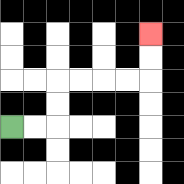{'start': '[0, 5]', 'end': '[6, 1]', 'path_directions': 'R,R,U,U,R,R,R,R,U,U', 'path_coordinates': '[[0, 5], [1, 5], [2, 5], [2, 4], [2, 3], [3, 3], [4, 3], [5, 3], [6, 3], [6, 2], [6, 1]]'}